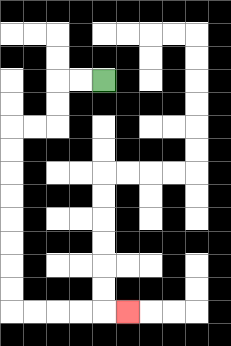{'start': '[4, 3]', 'end': '[5, 13]', 'path_directions': 'L,L,D,D,L,L,D,D,D,D,D,D,D,D,R,R,R,R,R', 'path_coordinates': '[[4, 3], [3, 3], [2, 3], [2, 4], [2, 5], [1, 5], [0, 5], [0, 6], [0, 7], [0, 8], [0, 9], [0, 10], [0, 11], [0, 12], [0, 13], [1, 13], [2, 13], [3, 13], [4, 13], [5, 13]]'}